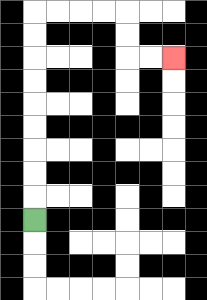{'start': '[1, 9]', 'end': '[7, 2]', 'path_directions': 'U,U,U,U,U,U,U,U,U,R,R,R,R,D,D,R,R', 'path_coordinates': '[[1, 9], [1, 8], [1, 7], [1, 6], [1, 5], [1, 4], [1, 3], [1, 2], [1, 1], [1, 0], [2, 0], [3, 0], [4, 0], [5, 0], [5, 1], [5, 2], [6, 2], [7, 2]]'}